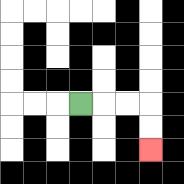{'start': '[3, 4]', 'end': '[6, 6]', 'path_directions': 'R,R,R,D,D', 'path_coordinates': '[[3, 4], [4, 4], [5, 4], [6, 4], [6, 5], [6, 6]]'}